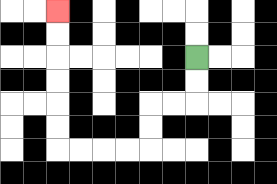{'start': '[8, 2]', 'end': '[2, 0]', 'path_directions': 'D,D,L,L,D,D,L,L,L,L,U,U,U,U,U,U', 'path_coordinates': '[[8, 2], [8, 3], [8, 4], [7, 4], [6, 4], [6, 5], [6, 6], [5, 6], [4, 6], [3, 6], [2, 6], [2, 5], [2, 4], [2, 3], [2, 2], [2, 1], [2, 0]]'}